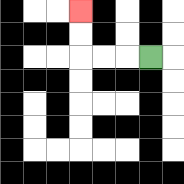{'start': '[6, 2]', 'end': '[3, 0]', 'path_directions': 'L,L,L,U,U', 'path_coordinates': '[[6, 2], [5, 2], [4, 2], [3, 2], [3, 1], [3, 0]]'}